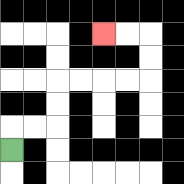{'start': '[0, 6]', 'end': '[4, 1]', 'path_directions': 'U,R,R,U,U,R,R,R,R,U,U,L,L', 'path_coordinates': '[[0, 6], [0, 5], [1, 5], [2, 5], [2, 4], [2, 3], [3, 3], [4, 3], [5, 3], [6, 3], [6, 2], [6, 1], [5, 1], [4, 1]]'}